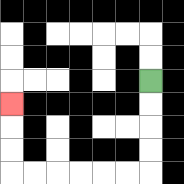{'start': '[6, 3]', 'end': '[0, 4]', 'path_directions': 'D,D,D,D,L,L,L,L,L,L,U,U,U', 'path_coordinates': '[[6, 3], [6, 4], [6, 5], [6, 6], [6, 7], [5, 7], [4, 7], [3, 7], [2, 7], [1, 7], [0, 7], [0, 6], [0, 5], [0, 4]]'}